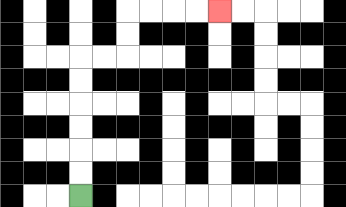{'start': '[3, 8]', 'end': '[9, 0]', 'path_directions': 'U,U,U,U,U,U,R,R,U,U,R,R,R,R', 'path_coordinates': '[[3, 8], [3, 7], [3, 6], [3, 5], [3, 4], [3, 3], [3, 2], [4, 2], [5, 2], [5, 1], [5, 0], [6, 0], [7, 0], [8, 0], [9, 0]]'}